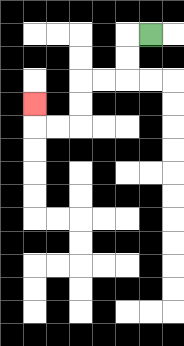{'start': '[6, 1]', 'end': '[1, 4]', 'path_directions': 'L,D,D,L,L,D,D,L,L,U', 'path_coordinates': '[[6, 1], [5, 1], [5, 2], [5, 3], [4, 3], [3, 3], [3, 4], [3, 5], [2, 5], [1, 5], [1, 4]]'}